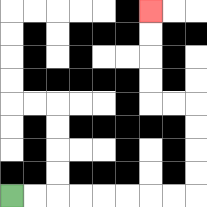{'start': '[0, 8]', 'end': '[6, 0]', 'path_directions': 'R,R,R,R,R,R,R,R,U,U,U,U,L,L,U,U,U,U', 'path_coordinates': '[[0, 8], [1, 8], [2, 8], [3, 8], [4, 8], [5, 8], [6, 8], [7, 8], [8, 8], [8, 7], [8, 6], [8, 5], [8, 4], [7, 4], [6, 4], [6, 3], [6, 2], [6, 1], [6, 0]]'}